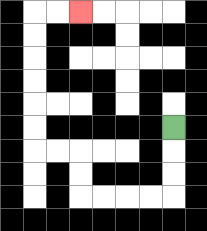{'start': '[7, 5]', 'end': '[3, 0]', 'path_directions': 'D,D,D,L,L,L,L,U,U,L,L,U,U,U,U,U,U,R,R', 'path_coordinates': '[[7, 5], [7, 6], [7, 7], [7, 8], [6, 8], [5, 8], [4, 8], [3, 8], [3, 7], [3, 6], [2, 6], [1, 6], [1, 5], [1, 4], [1, 3], [1, 2], [1, 1], [1, 0], [2, 0], [3, 0]]'}